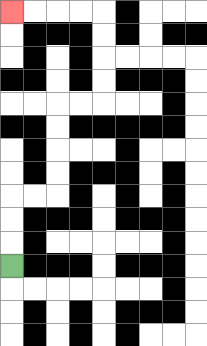{'start': '[0, 11]', 'end': '[0, 0]', 'path_directions': 'U,U,U,R,R,U,U,U,U,R,R,U,U,U,U,L,L,L,L', 'path_coordinates': '[[0, 11], [0, 10], [0, 9], [0, 8], [1, 8], [2, 8], [2, 7], [2, 6], [2, 5], [2, 4], [3, 4], [4, 4], [4, 3], [4, 2], [4, 1], [4, 0], [3, 0], [2, 0], [1, 0], [0, 0]]'}